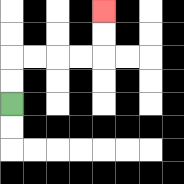{'start': '[0, 4]', 'end': '[4, 0]', 'path_directions': 'U,U,R,R,R,R,U,U', 'path_coordinates': '[[0, 4], [0, 3], [0, 2], [1, 2], [2, 2], [3, 2], [4, 2], [4, 1], [4, 0]]'}